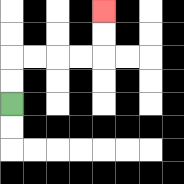{'start': '[0, 4]', 'end': '[4, 0]', 'path_directions': 'U,U,R,R,R,R,U,U', 'path_coordinates': '[[0, 4], [0, 3], [0, 2], [1, 2], [2, 2], [3, 2], [4, 2], [4, 1], [4, 0]]'}